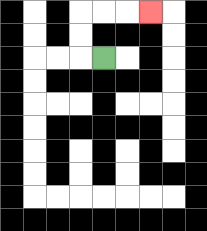{'start': '[4, 2]', 'end': '[6, 0]', 'path_directions': 'L,U,U,R,R,R', 'path_coordinates': '[[4, 2], [3, 2], [3, 1], [3, 0], [4, 0], [5, 0], [6, 0]]'}